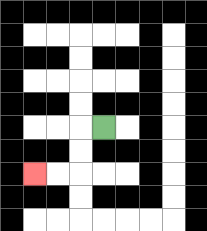{'start': '[4, 5]', 'end': '[1, 7]', 'path_directions': 'L,D,D,L,L', 'path_coordinates': '[[4, 5], [3, 5], [3, 6], [3, 7], [2, 7], [1, 7]]'}